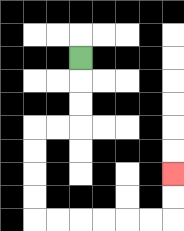{'start': '[3, 2]', 'end': '[7, 7]', 'path_directions': 'D,D,D,L,L,D,D,D,D,R,R,R,R,R,R,U,U', 'path_coordinates': '[[3, 2], [3, 3], [3, 4], [3, 5], [2, 5], [1, 5], [1, 6], [1, 7], [1, 8], [1, 9], [2, 9], [3, 9], [4, 9], [5, 9], [6, 9], [7, 9], [7, 8], [7, 7]]'}